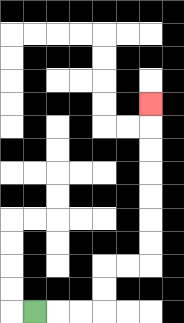{'start': '[1, 13]', 'end': '[6, 4]', 'path_directions': 'R,R,R,U,U,R,R,U,U,U,U,U,U,U', 'path_coordinates': '[[1, 13], [2, 13], [3, 13], [4, 13], [4, 12], [4, 11], [5, 11], [6, 11], [6, 10], [6, 9], [6, 8], [6, 7], [6, 6], [6, 5], [6, 4]]'}